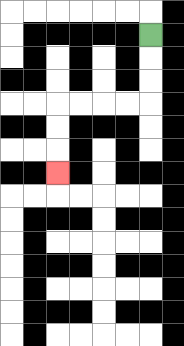{'start': '[6, 1]', 'end': '[2, 7]', 'path_directions': 'D,D,D,L,L,L,L,D,D,D', 'path_coordinates': '[[6, 1], [6, 2], [6, 3], [6, 4], [5, 4], [4, 4], [3, 4], [2, 4], [2, 5], [2, 6], [2, 7]]'}